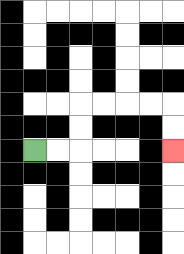{'start': '[1, 6]', 'end': '[7, 6]', 'path_directions': 'R,R,U,U,R,R,R,R,D,D', 'path_coordinates': '[[1, 6], [2, 6], [3, 6], [3, 5], [3, 4], [4, 4], [5, 4], [6, 4], [7, 4], [7, 5], [7, 6]]'}